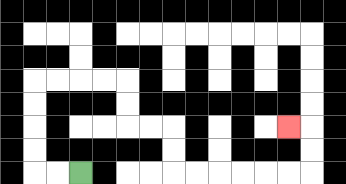{'start': '[3, 7]', 'end': '[12, 5]', 'path_directions': 'L,L,U,U,U,U,R,R,R,R,D,D,R,R,D,D,R,R,R,R,R,R,U,U,L', 'path_coordinates': '[[3, 7], [2, 7], [1, 7], [1, 6], [1, 5], [1, 4], [1, 3], [2, 3], [3, 3], [4, 3], [5, 3], [5, 4], [5, 5], [6, 5], [7, 5], [7, 6], [7, 7], [8, 7], [9, 7], [10, 7], [11, 7], [12, 7], [13, 7], [13, 6], [13, 5], [12, 5]]'}